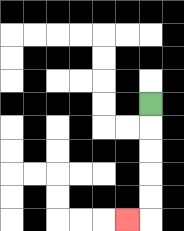{'start': '[6, 4]', 'end': '[5, 9]', 'path_directions': 'D,D,D,D,D,L', 'path_coordinates': '[[6, 4], [6, 5], [6, 6], [6, 7], [6, 8], [6, 9], [5, 9]]'}